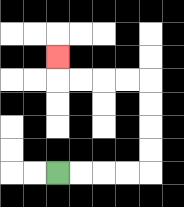{'start': '[2, 7]', 'end': '[2, 2]', 'path_directions': 'R,R,R,R,U,U,U,U,L,L,L,L,U', 'path_coordinates': '[[2, 7], [3, 7], [4, 7], [5, 7], [6, 7], [6, 6], [6, 5], [6, 4], [6, 3], [5, 3], [4, 3], [3, 3], [2, 3], [2, 2]]'}